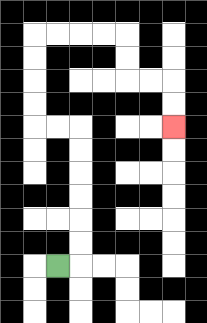{'start': '[2, 11]', 'end': '[7, 5]', 'path_directions': 'R,U,U,U,U,U,U,L,L,U,U,U,U,R,R,R,R,D,D,R,R,D,D', 'path_coordinates': '[[2, 11], [3, 11], [3, 10], [3, 9], [3, 8], [3, 7], [3, 6], [3, 5], [2, 5], [1, 5], [1, 4], [1, 3], [1, 2], [1, 1], [2, 1], [3, 1], [4, 1], [5, 1], [5, 2], [5, 3], [6, 3], [7, 3], [7, 4], [7, 5]]'}